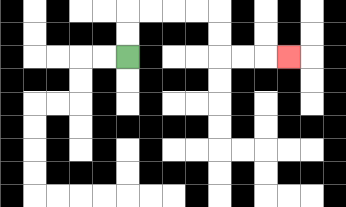{'start': '[5, 2]', 'end': '[12, 2]', 'path_directions': 'U,U,R,R,R,R,D,D,R,R,R', 'path_coordinates': '[[5, 2], [5, 1], [5, 0], [6, 0], [7, 0], [8, 0], [9, 0], [9, 1], [9, 2], [10, 2], [11, 2], [12, 2]]'}